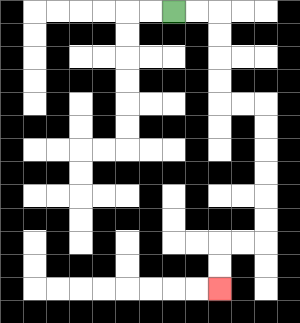{'start': '[7, 0]', 'end': '[9, 12]', 'path_directions': 'R,R,D,D,D,D,R,R,D,D,D,D,D,D,L,L,D,D', 'path_coordinates': '[[7, 0], [8, 0], [9, 0], [9, 1], [9, 2], [9, 3], [9, 4], [10, 4], [11, 4], [11, 5], [11, 6], [11, 7], [11, 8], [11, 9], [11, 10], [10, 10], [9, 10], [9, 11], [9, 12]]'}